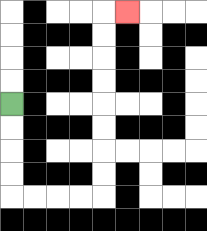{'start': '[0, 4]', 'end': '[5, 0]', 'path_directions': 'D,D,D,D,R,R,R,R,U,U,U,U,U,U,U,U,R', 'path_coordinates': '[[0, 4], [0, 5], [0, 6], [0, 7], [0, 8], [1, 8], [2, 8], [3, 8], [4, 8], [4, 7], [4, 6], [4, 5], [4, 4], [4, 3], [4, 2], [4, 1], [4, 0], [5, 0]]'}